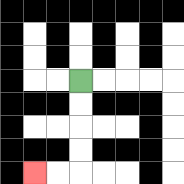{'start': '[3, 3]', 'end': '[1, 7]', 'path_directions': 'D,D,D,D,L,L', 'path_coordinates': '[[3, 3], [3, 4], [3, 5], [3, 6], [3, 7], [2, 7], [1, 7]]'}